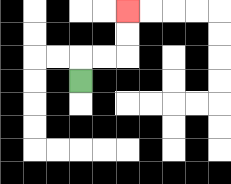{'start': '[3, 3]', 'end': '[5, 0]', 'path_directions': 'U,R,R,U,U', 'path_coordinates': '[[3, 3], [3, 2], [4, 2], [5, 2], [5, 1], [5, 0]]'}